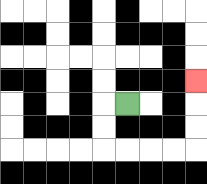{'start': '[5, 4]', 'end': '[8, 3]', 'path_directions': 'L,D,D,R,R,R,R,U,U,U', 'path_coordinates': '[[5, 4], [4, 4], [4, 5], [4, 6], [5, 6], [6, 6], [7, 6], [8, 6], [8, 5], [8, 4], [8, 3]]'}